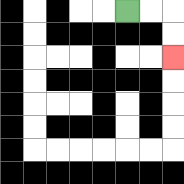{'start': '[5, 0]', 'end': '[7, 2]', 'path_directions': 'R,R,D,D', 'path_coordinates': '[[5, 0], [6, 0], [7, 0], [7, 1], [7, 2]]'}